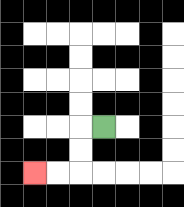{'start': '[4, 5]', 'end': '[1, 7]', 'path_directions': 'L,D,D,L,L', 'path_coordinates': '[[4, 5], [3, 5], [3, 6], [3, 7], [2, 7], [1, 7]]'}